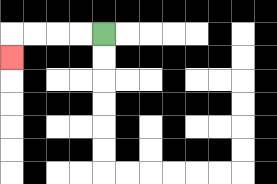{'start': '[4, 1]', 'end': '[0, 2]', 'path_directions': 'L,L,L,L,D', 'path_coordinates': '[[4, 1], [3, 1], [2, 1], [1, 1], [0, 1], [0, 2]]'}